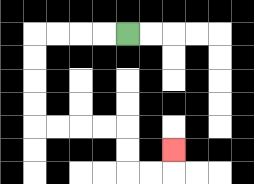{'start': '[5, 1]', 'end': '[7, 6]', 'path_directions': 'L,L,L,L,D,D,D,D,R,R,R,R,D,D,R,R,U', 'path_coordinates': '[[5, 1], [4, 1], [3, 1], [2, 1], [1, 1], [1, 2], [1, 3], [1, 4], [1, 5], [2, 5], [3, 5], [4, 5], [5, 5], [5, 6], [5, 7], [6, 7], [7, 7], [7, 6]]'}